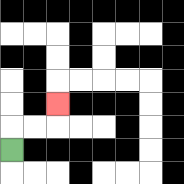{'start': '[0, 6]', 'end': '[2, 4]', 'path_directions': 'U,R,R,U', 'path_coordinates': '[[0, 6], [0, 5], [1, 5], [2, 5], [2, 4]]'}